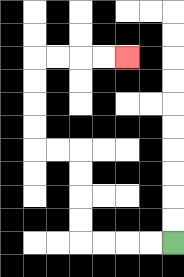{'start': '[7, 10]', 'end': '[5, 2]', 'path_directions': 'L,L,L,L,U,U,U,U,L,L,U,U,U,U,R,R,R,R', 'path_coordinates': '[[7, 10], [6, 10], [5, 10], [4, 10], [3, 10], [3, 9], [3, 8], [3, 7], [3, 6], [2, 6], [1, 6], [1, 5], [1, 4], [1, 3], [1, 2], [2, 2], [3, 2], [4, 2], [5, 2]]'}